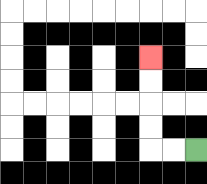{'start': '[8, 6]', 'end': '[6, 2]', 'path_directions': 'L,L,U,U,U,U', 'path_coordinates': '[[8, 6], [7, 6], [6, 6], [6, 5], [6, 4], [6, 3], [6, 2]]'}